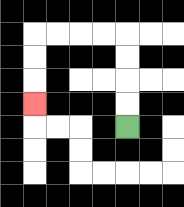{'start': '[5, 5]', 'end': '[1, 4]', 'path_directions': 'U,U,U,U,L,L,L,L,D,D,D', 'path_coordinates': '[[5, 5], [5, 4], [5, 3], [5, 2], [5, 1], [4, 1], [3, 1], [2, 1], [1, 1], [1, 2], [1, 3], [1, 4]]'}